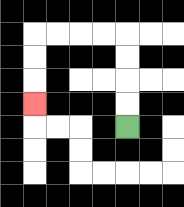{'start': '[5, 5]', 'end': '[1, 4]', 'path_directions': 'U,U,U,U,L,L,L,L,D,D,D', 'path_coordinates': '[[5, 5], [5, 4], [5, 3], [5, 2], [5, 1], [4, 1], [3, 1], [2, 1], [1, 1], [1, 2], [1, 3], [1, 4]]'}